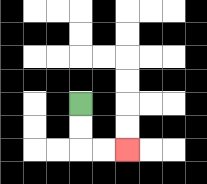{'start': '[3, 4]', 'end': '[5, 6]', 'path_directions': 'D,D,R,R', 'path_coordinates': '[[3, 4], [3, 5], [3, 6], [4, 6], [5, 6]]'}